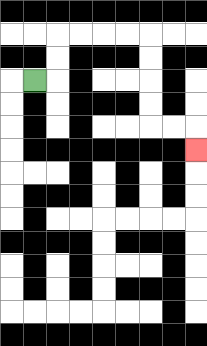{'start': '[1, 3]', 'end': '[8, 6]', 'path_directions': 'R,U,U,R,R,R,R,D,D,D,D,R,R,D', 'path_coordinates': '[[1, 3], [2, 3], [2, 2], [2, 1], [3, 1], [4, 1], [5, 1], [6, 1], [6, 2], [6, 3], [6, 4], [6, 5], [7, 5], [8, 5], [8, 6]]'}